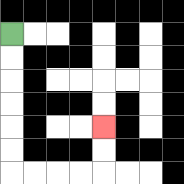{'start': '[0, 1]', 'end': '[4, 5]', 'path_directions': 'D,D,D,D,D,D,R,R,R,R,U,U', 'path_coordinates': '[[0, 1], [0, 2], [0, 3], [0, 4], [0, 5], [0, 6], [0, 7], [1, 7], [2, 7], [3, 7], [4, 7], [4, 6], [4, 5]]'}